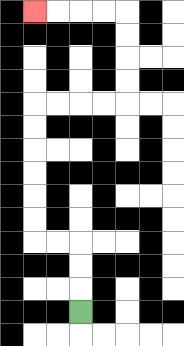{'start': '[3, 13]', 'end': '[1, 0]', 'path_directions': 'U,U,U,L,L,U,U,U,U,U,U,R,R,R,R,U,U,U,U,L,L,L,L', 'path_coordinates': '[[3, 13], [3, 12], [3, 11], [3, 10], [2, 10], [1, 10], [1, 9], [1, 8], [1, 7], [1, 6], [1, 5], [1, 4], [2, 4], [3, 4], [4, 4], [5, 4], [5, 3], [5, 2], [5, 1], [5, 0], [4, 0], [3, 0], [2, 0], [1, 0]]'}